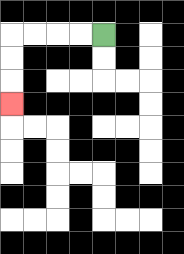{'start': '[4, 1]', 'end': '[0, 4]', 'path_directions': 'L,L,L,L,D,D,D', 'path_coordinates': '[[4, 1], [3, 1], [2, 1], [1, 1], [0, 1], [0, 2], [0, 3], [0, 4]]'}